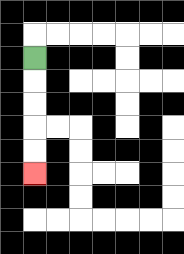{'start': '[1, 2]', 'end': '[1, 7]', 'path_directions': 'D,D,D,D,D', 'path_coordinates': '[[1, 2], [1, 3], [1, 4], [1, 5], [1, 6], [1, 7]]'}